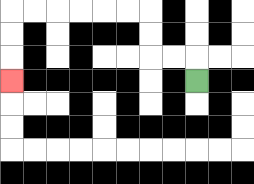{'start': '[8, 3]', 'end': '[0, 3]', 'path_directions': 'U,L,L,U,U,L,L,L,L,L,L,D,D,D', 'path_coordinates': '[[8, 3], [8, 2], [7, 2], [6, 2], [6, 1], [6, 0], [5, 0], [4, 0], [3, 0], [2, 0], [1, 0], [0, 0], [0, 1], [0, 2], [0, 3]]'}